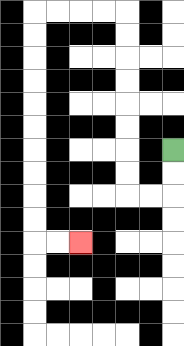{'start': '[7, 6]', 'end': '[3, 10]', 'path_directions': 'D,D,L,L,U,U,U,U,U,U,U,U,L,L,L,L,D,D,D,D,D,D,D,D,D,D,R,R', 'path_coordinates': '[[7, 6], [7, 7], [7, 8], [6, 8], [5, 8], [5, 7], [5, 6], [5, 5], [5, 4], [5, 3], [5, 2], [5, 1], [5, 0], [4, 0], [3, 0], [2, 0], [1, 0], [1, 1], [1, 2], [1, 3], [1, 4], [1, 5], [1, 6], [1, 7], [1, 8], [1, 9], [1, 10], [2, 10], [3, 10]]'}